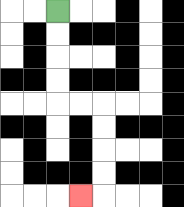{'start': '[2, 0]', 'end': '[3, 8]', 'path_directions': 'D,D,D,D,R,R,D,D,D,D,L', 'path_coordinates': '[[2, 0], [2, 1], [2, 2], [2, 3], [2, 4], [3, 4], [4, 4], [4, 5], [4, 6], [4, 7], [4, 8], [3, 8]]'}